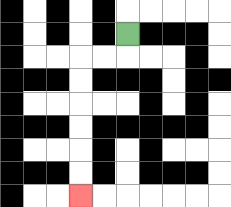{'start': '[5, 1]', 'end': '[3, 8]', 'path_directions': 'D,L,L,D,D,D,D,D,D', 'path_coordinates': '[[5, 1], [5, 2], [4, 2], [3, 2], [3, 3], [3, 4], [3, 5], [3, 6], [3, 7], [3, 8]]'}